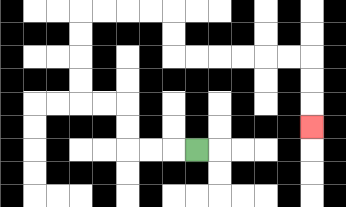{'start': '[8, 6]', 'end': '[13, 5]', 'path_directions': 'L,L,L,U,U,L,L,U,U,U,U,R,R,R,R,D,D,R,R,R,R,R,R,D,D,D', 'path_coordinates': '[[8, 6], [7, 6], [6, 6], [5, 6], [5, 5], [5, 4], [4, 4], [3, 4], [3, 3], [3, 2], [3, 1], [3, 0], [4, 0], [5, 0], [6, 0], [7, 0], [7, 1], [7, 2], [8, 2], [9, 2], [10, 2], [11, 2], [12, 2], [13, 2], [13, 3], [13, 4], [13, 5]]'}